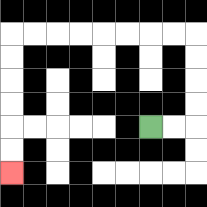{'start': '[6, 5]', 'end': '[0, 7]', 'path_directions': 'R,R,U,U,U,U,L,L,L,L,L,L,L,L,D,D,D,D,D,D', 'path_coordinates': '[[6, 5], [7, 5], [8, 5], [8, 4], [8, 3], [8, 2], [8, 1], [7, 1], [6, 1], [5, 1], [4, 1], [3, 1], [2, 1], [1, 1], [0, 1], [0, 2], [0, 3], [0, 4], [0, 5], [0, 6], [0, 7]]'}